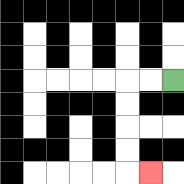{'start': '[7, 3]', 'end': '[6, 7]', 'path_directions': 'L,L,D,D,D,D,R', 'path_coordinates': '[[7, 3], [6, 3], [5, 3], [5, 4], [5, 5], [5, 6], [5, 7], [6, 7]]'}